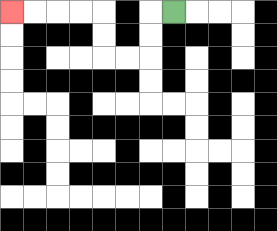{'start': '[7, 0]', 'end': '[0, 0]', 'path_directions': 'L,D,D,L,L,U,U,L,L,L,L', 'path_coordinates': '[[7, 0], [6, 0], [6, 1], [6, 2], [5, 2], [4, 2], [4, 1], [4, 0], [3, 0], [2, 0], [1, 0], [0, 0]]'}